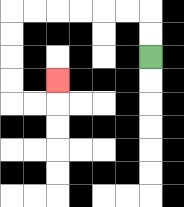{'start': '[6, 2]', 'end': '[2, 3]', 'path_directions': 'U,U,L,L,L,L,L,L,D,D,D,D,R,R,U', 'path_coordinates': '[[6, 2], [6, 1], [6, 0], [5, 0], [4, 0], [3, 0], [2, 0], [1, 0], [0, 0], [0, 1], [0, 2], [0, 3], [0, 4], [1, 4], [2, 4], [2, 3]]'}